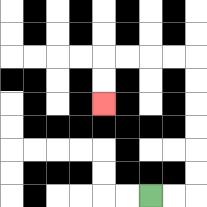{'start': '[6, 8]', 'end': '[4, 4]', 'path_directions': 'R,R,U,U,U,U,U,U,L,L,L,L,D,D', 'path_coordinates': '[[6, 8], [7, 8], [8, 8], [8, 7], [8, 6], [8, 5], [8, 4], [8, 3], [8, 2], [7, 2], [6, 2], [5, 2], [4, 2], [4, 3], [4, 4]]'}